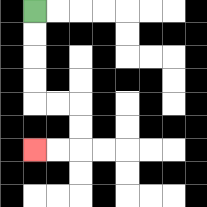{'start': '[1, 0]', 'end': '[1, 6]', 'path_directions': 'D,D,D,D,R,R,D,D,L,L', 'path_coordinates': '[[1, 0], [1, 1], [1, 2], [1, 3], [1, 4], [2, 4], [3, 4], [3, 5], [3, 6], [2, 6], [1, 6]]'}